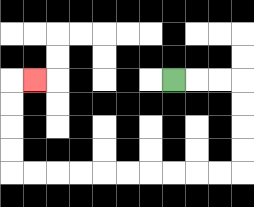{'start': '[7, 3]', 'end': '[1, 3]', 'path_directions': 'R,R,R,D,D,D,D,L,L,L,L,L,L,L,L,L,L,U,U,U,U,R', 'path_coordinates': '[[7, 3], [8, 3], [9, 3], [10, 3], [10, 4], [10, 5], [10, 6], [10, 7], [9, 7], [8, 7], [7, 7], [6, 7], [5, 7], [4, 7], [3, 7], [2, 7], [1, 7], [0, 7], [0, 6], [0, 5], [0, 4], [0, 3], [1, 3]]'}